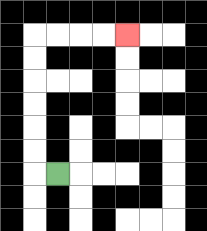{'start': '[2, 7]', 'end': '[5, 1]', 'path_directions': 'L,U,U,U,U,U,U,R,R,R,R', 'path_coordinates': '[[2, 7], [1, 7], [1, 6], [1, 5], [1, 4], [1, 3], [1, 2], [1, 1], [2, 1], [3, 1], [4, 1], [5, 1]]'}